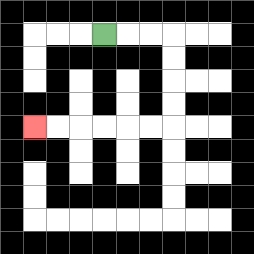{'start': '[4, 1]', 'end': '[1, 5]', 'path_directions': 'R,R,R,D,D,D,D,L,L,L,L,L,L', 'path_coordinates': '[[4, 1], [5, 1], [6, 1], [7, 1], [7, 2], [7, 3], [7, 4], [7, 5], [6, 5], [5, 5], [4, 5], [3, 5], [2, 5], [1, 5]]'}